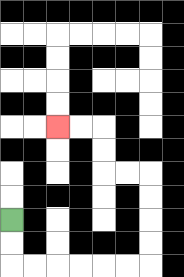{'start': '[0, 9]', 'end': '[2, 5]', 'path_directions': 'D,D,R,R,R,R,R,R,U,U,U,U,L,L,U,U,L,L', 'path_coordinates': '[[0, 9], [0, 10], [0, 11], [1, 11], [2, 11], [3, 11], [4, 11], [5, 11], [6, 11], [6, 10], [6, 9], [6, 8], [6, 7], [5, 7], [4, 7], [4, 6], [4, 5], [3, 5], [2, 5]]'}